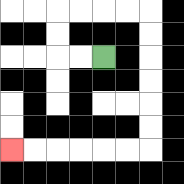{'start': '[4, 2]', 'end': '[0, 6]', 'path_directions': 'L,L,U,U,R,R,R,R,D,D,D,D,D,D,L,L,L,L,L,L', 'path_coordinates': '[[4, 2], [3, 2], [2, 2], [2, 1], [2, 0], [3, 0], [4, 0], [5, 0], [6, 0], [6, 1], [6, 2], [6, 3], [6, 4], [6, 5], [6, 6], [5, 6], [4, 6], [3, 6], [2, 6], [1, 6], [0, 6]]'}